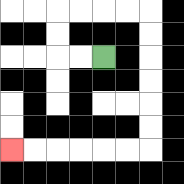{'start': '[4, 2]', 'end': '[0, 6]', 'path_directions': 'L,L,U,U,R,R,R,R,D,D,D,D,D,D,L,L,L,L,L,L', 'path_coordinates': '[[4, 2], [3, 2], [2, 2], [2, 1], [2, 0], [3, 0], [4, 0], [5, 0], [6, 0], [6, 1], [6, 2], [6, 3], [6, 4], [6, 5], [6, 6], [5, 6], [4, 6], [3, 6], [2, 6], [1, 6], [0, 6]]'}